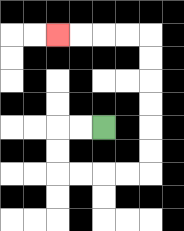{'start': '[4, 5]', 'end': '[2, 1]', 'path_directions': 'L,L,D,D,R,R,R,R,U,U,U,U,U,U,L,L,L,L', 'path_coordinates': '[[4, 5], [3, 5], [2, 5], [2, 6], [2, 7], [3, 7], [4, 7], [5, 7], [6, 7], [6, 6], [6, 5], [6, 4], [6, 3], [6, 2], [6, 1], [5, 1], [4, 1], [3, 1], [2, 1]]'}